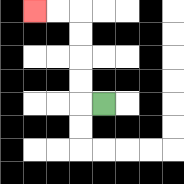{'start': '[4, 4]', 'end': '[1, 0]', 'path_directions': 'L,U,U,U,U,L,L', 'path_coordinates': '[[4, 4], [3, 4], [3, 3], [3, 2], [3, 1], [3, 0], [2, 0], [1, 0]]'}